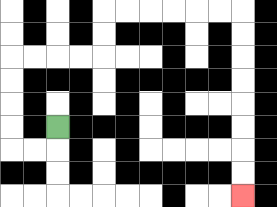{'start': '[2, 5]', 'end': '[10, 8]', 'path_directions': 'D,L,L,U,U,U,U,R,R,R,R,U,U,R,R,R,R,R,R,D,D,D,D,D,D,D,D', 'path_coordinates': '[[2, 5], [2, 6], [1, 6], [0, 6], [0, 5], [0, 4], [0, 3], [0, 2], [1, 2], [2, 2], [3, 2], [4, 2], [4, 1], [4, 0], [5, 0], [6, 0], [7, 0], [8, 0], [9, 0], [10, 0], [10, 1], [10, 2], [10, 3], [10, 4], [10, 5], [10, 6], [10, 7], [10, 8]]'}